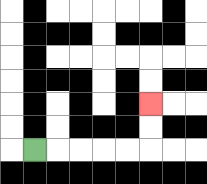{'start': '[1, 6]', 'end': '[6, 4]', 'path_directions': 'R,R,R,R,R,U,U', 'path_coordinates': '[[1, 6], [2, 6], [3, 6], [4, 6], [5, 6], [6, 6], [6, 5], [6, 4]]'}